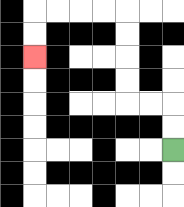{'start': '[7, 6]', 'end': '[1, 2]', 'path_directions': 'U,U,L,L,U,U,U,U,L,L,L,L,D,D', 'path_coordinates': '[[7, 6], [7, 5], [7, 4], [6, 4], [5, 4], [5, 3], [5, 2], [5, 1], [5, 0], [4, 0], [3, 0], [2, 0], [1, 0], [1, 1], [1, 2]]'}